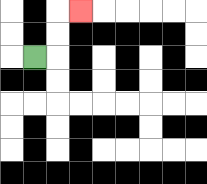{'start': '[1, 2]', 'end': '[3, 0]', 'path_directions': 'R,U,U,R', 'path_coordinates': '[[1, 2], [2, 2], [2, 1], [2, 0], [3, 0]]'}